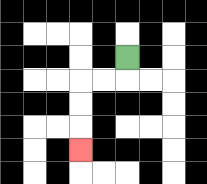{'start': '[5, 2]', 'end': '[3, 6]', 'path_directions': 'D,L,L,D,D,D', 'path_coordinates': '[[5, 2], [5, 3], [4, 3], [3, 3], [3, 4], [3, 5], [3, 6]]'}